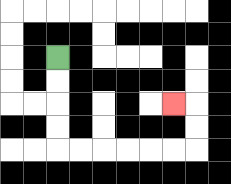{'start': '[2, 2]', 'end': '[7, 4]', 'path_directions': 'D,D,D,D,R,R,R,R,R,R,U,U,L', 'path_coordinates': '[[2, 2], [2, 3], [2, 4], [2, 5], [2, 6], [3, 6], [4, 6], [5, 6], [6, 6], [7, 6], [8, 6], [8, 5], [8, 4], [7, 4]]'}